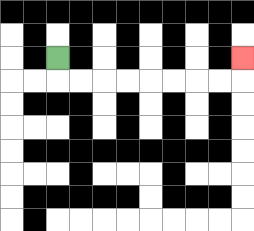{'start': '[2, 2]', 'end': '[10, 2]', 'path_directions': 'D,R,R,R,R,R,R,R,R,U', 'path_coordinates': '[[2, 2], [2, 3], [3, 3], [4, 3], [5, 3], [6, 3], [7, 3], [8, 3], [9, 3], [10, 3], [10, 2]]'}